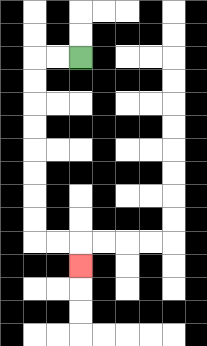{'start': '[3, 2]', 'end': '[3, 11]', 'path_directions': 'L,L,D,D,D,D,D,D,D,D,R,R,D', 'path_coordinates': '[[3, 2], [2, 2], [1, 2], [1, 3], [1, 4], [1, 5], [1, 6], [1, 7], [1, 8], [1, 9], [1, 10], [2, 10], [3, 10], [3, 11]]'}